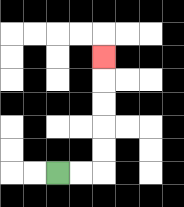{'start': '[2, 7]', 'end': '[4, 2]', 'path_directions': 'R,R,U,U,U,U,U', 'path_coordinates': '[[2, 7], [3, 7], [4, 7], [4, 6], [4, 5], [4, 4], [4, 3], [4, 2]]'}